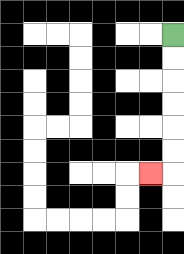{'start': '[7, 1]', 'end': '[6, 7]', 'path_directions': 'D,D,D,D,D,D,L', 'path_coordinates': '[[7, 1], [7, 2], [7, 3], [7, 4], [7, 5], [7, 6], [7, 7], [6, 7]]'}